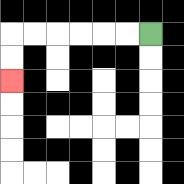{'start': '[6, 1]', 'end': '[0, 3]', 'path_directions': 'L,L,L,L,L,L,D,D', 'path_coordinates': '[[6, 1], [5, 1], [4, 1], [3, 1], [2, 1], [1, 1], [0, 1], [0, 2], [0, 3]]'}